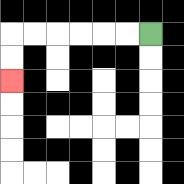{'start': '[6, 1]', 'end': '[0, 3]', 'path_directions': 'L,L,L,L,L,L,D,D', 'path_coordinates': '[[6, 1], [5, 1], [4, 1], [3, 1], [2, 1], [1, 1], [0, 1], [0, 2], [0, 3]]'}